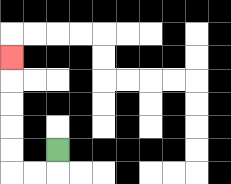{'start': '[2, 6]', 'end': '[0, 2]', 'path_directions': 'D,L,L,U,U,U,U,U', 'path_coordinates': '[[2, 6], [2, 7], [1, 7], [0, 7], [0, 6], [0, 5], [0, 4], [0, 3], [0, 2]]'}